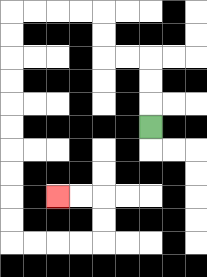{'start': '[6, 5]', 'end': '[2, 8]', 'path_directions': 'U,U,U,L,L,U,U,L,L,L,L,D,D,D,D,D,D,D,D,D,D,R,R,R,R,U,U,L,L', 'path_coordinates': '[[6, 5], [6, 4], [6, 3], [6, 2], [5, 2], [4, 2], [4, 1], [4, 0], [3, 0], [2, 0], [1, 0], [0, 0], [0, 1], [0, 2], [0, 3], [0, 4], [0, 5], [0, 6], [0, 7], [0, 8], [0, 9], [0, 10], [1, 10], [2, 10], [3, 10], [4, 10], [4, 9], [4, 8], [3, 8], [2, 8]]'}